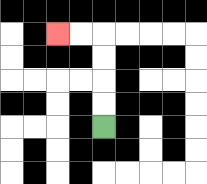{'start': '[4, 5]', 'end': '[2, 1]', 'path_directions': 'U,U,U,U,L,L', 'path_coordinates': '[[4, 5], [4, 4], [4, 3], [4, 2], [4, 1], [3, 1], [2, 1]]'}